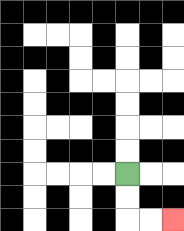{'start': '[5, 7]', 'end': '[7, 9]', 'path_directions': 'D,D,R,R', 'path_coordinates': '[[5, 7], [5, 8], [5, 9], [6, 9], [7, 9]]'}